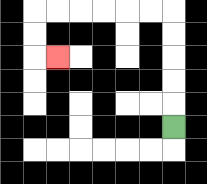{'start': '[7, 5]', 'end': '[2, 2]', 'path_directions': 'U,U,U,U,U,L,L,L,L,L,L,D,D,R', 'path_coordinates': '[[7, 5], [7, 4], [7, 3], [7, 2], [7, 1], [7, 0], [6, 0], [5, 0], [4, 0], [3, 0], [2, 0], [1, 0], [1, 1], [1, 2], [2, 2]]'}